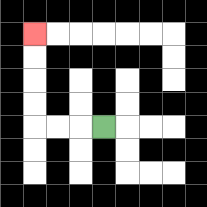{'start': '[4, 5]', 'end': '[1, 1]', 'path_directions': 'L,L,L,U,U,U,U', 'path_coordinates': '[[4, 5], [3, 5], [2, 5], [1, 5], [1, 4], [1, 3], [1, 2], [1, 1]]'}